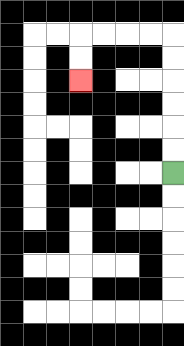{'start': '[7, 7]', 'end': '[3, 3]', 'path_directions': 'U,U,U,U,U,U,L,L,L,L,D,D', 'path_coordinates': '[[7, 7], [7, 6], [7, 5], [7, 4], [7, 3], [7, 2], [7, 1], [6, 1], [5, 1], [4, 1], [3, 1], [3, 2], [3, 3]]'}